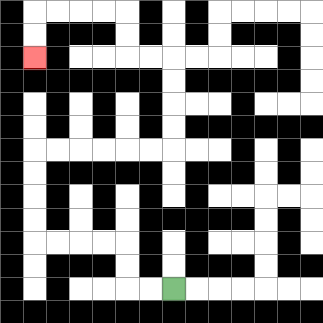{'start': '[7, 12]', 'end': '[1, 2]', 'path_directions': 'L,L,U,U,L,L,L,L,U,U,U,U,R,R,R,R,R,R,U,U,U,U,L,L,U,U,L,L,L,L,D,D', 'path_coordinates': '[[7, 12], [6, 12], [5, 12], [5, 11], [5, 10], [4, 10], [3, 10], [2, 10], [1, 10], [1, 9], [1, 8], [1, 7], [1, 6], [2, 6], [3, 6], [4, 6], [5, 6], [6, 6], [7, 6], [7, 5], [7, 4], [7, 3], [7, 2], [6, 2], [5, 2], [5, 1], [5, 0], [4, 0], [3, 0], [2, 0], [1, 0], [1, 1], [1, 2]]'}